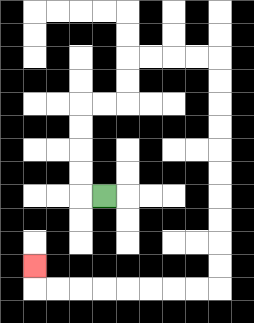{'start': '[4, 8]', 'end': '[1, 11]', 'path_directions': 'L,U,U,U,U,R,R,U,U,R,R,R,R,D,D,D,D,D,D,D,D,D,D,L,L,L,L,L,L,L,L,U', 'path_coordinates': '[[4, 8], [3, 8], [3, 7], [3, 6], [3, 5], [3, 4], [4, 4], [5, 4], [5, 3], [5, 2], [6, 2], [7, 2], [8, 2], [9, 2], [9, 3], [9, 4], [9, 5], [9, 6], [9, 7], [9, 8], [9, 9], [9, 10], [9, 11], [9, 12], [8, 12], [7, 12], [6, 12], [5, 12], [4, 12], [3, 12], [2, 12], [1, 12], [1, 11]]'}